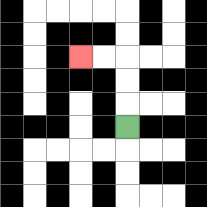{'start': '[5, 5]', 'end': '[3, 2]', 'path_directions': 'U,U,U,L,L', 'path_coordinates': '[[5, 5], [5, 4], [5, 3], [5, 2], [4, 2], [3, 2]]'}